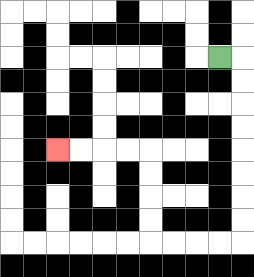{'start': '[9, 2]', 'end': '[2, 6]', 'path_directions': 'R,D,D,D,D,D,D,D,D,L,L,L,L,U,U,U,U,L,L,L,L', 'path_coordinates': '[[9, 2], [10, 2], [10, 3], [10, 4], [10, 5], [10, 6], [10, 7], [10, 8], [10, 9], [10, 10], [9, 10], [8, 10], [7, 10], [6, 10], [6, 9], [6, 8], [6, 7], [6, 6], [5, 6], [4, 6], [3, 6], [2, 6]]'}